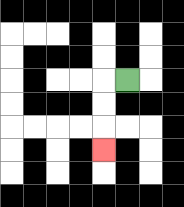{'start': '[5, 3]', 'end': '[4, 6]', 'path_directions': 'L,D,D,D', 'path_coordinates': '[[5, 3], [4, 3], [4, 4], [4, 5], [4, 6]]'}